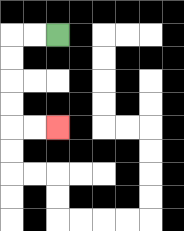{'start': '[2, 1]', 'end': '[2, 5]', 'path_directions': 'L,L,D,D,D,D,R,R', 'path_coordinates': '[[2, 1], [1, 1], [0, 1], [0, 2], [0, 3], [0, 4], [0, 5], [1, 5], [2, 5]]'}